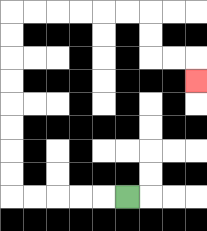{'start': '[5, 8]', 'end': '[8, 3]', 'path_directions': 'L,L,L,L,L,U,U,U,U,U,U,U,U,R,R,R,R,R,R,D,D,R,R,D', 'path_coordinates': '[[5, 8], [4, 8], [3, 8], [2, 8], [1, 8], [0, 8], [0, 7], [0, 6], [0, 5], [0, 4], [0, 3], [0, 2], [0, 1], [0, 0], [1, 0], [2, 0], [3, 0], [4, 0], [5, 0], [6, 0], [6, 1], [6, 2], [7, 2], [8, 2], [8, 3]]'}